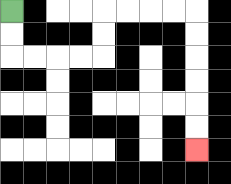{'start': '[0, 0]', 'end': '[8, 6]', 'path_directions': 'D,D,R,R,R,R,U,U,R,R,R,R,D,D,D,D,D,D', 'path_coordinates': '[[0, 0], [0, 1], [0, 2], [1, 2], [2, 2], [3, 2], [4, 2], [4, 1], [4, 0], [5, 0], [6, 0], [7, 0], [8, 0], [8, 1], [8, 2], [8, 3], [8, 4], [8, 5], [8, 6]]'}